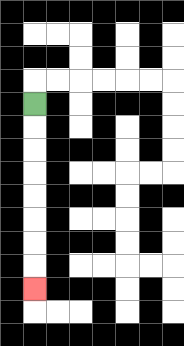{'start': '[1, 4]', 'end': '[1, 12]', 'path_directions': 'D,D,D,D,D,D,D,D', 'path_coordinates': '[[1, 4], [1, 5], [1, 6], [1, 7], [1, 8], [1, 9], [1, 10], [1, 11], [1, 12]]'}